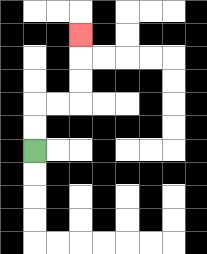{'start': '[1, 6]', 'end': '[3, 1]', 'path_directions': 'U,U,R,R,U,U,U', 'path_coordinates': '[[1, 6], [1, 5], [1, 4], [2, 4], [3, 4], [3, 3], [3, 2], [3, 1]]'}